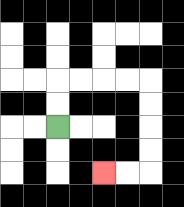{'start': '[2, 5]', 'end': '[4, 7]', 'path_directions': 'U,U,R,R,R,R,D,D,D,D,L,L', 'path_coordinates': '[[2, 5], [2, 4], [2, 3], [3, 3], [4, 3], [5, 3], [6, 3], [6, 4], [6, 5], [6, 6], [6, 7], [5, 7], [4, 7]]'}